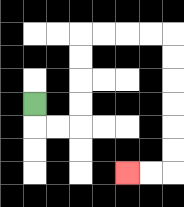{'start': '[1, 4]', 'end': '[5, 7]', 'path_directions': 'D,R,R,U,U,U,U,R,R,R,R,D,D,D,D,D,D,L,L', 'path_coordinates': '[[1, 4], [1, 5], [2, 5], [3, 5], [3, 4], [3, 3], [3, 2], [3, 1], [4, 1], [5, 1], [6, 1], [7, 1], [7, 2], [7, 3], [7, 4], [7, 5], [7, 6], [7, 7], [6, 7], [5, 7]]'}